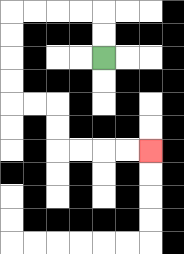{'start': '[4, 2]', 'end': '[6, 6]', 'path_directions': 'U,U,L,L,L,L,D,D,D,D,R,R,D,D,R,R,R,R', 'path_coordinates': '[[4, 2], [4, 1], [4, 0], [3, 0], [2, 0], [1, 0], [0, 0], [0, 1], [0, 2], [0, 3], [0, 4], [1, 4], [2, 4], [2, 5], [2, 6], [3, 6], [4, 6], [5, 6], [6, 6]]'}